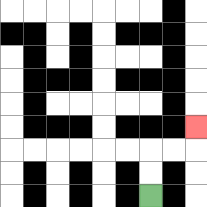{'start': '[6, 8]', 'end': '[8, 5]', 'path_directions': 'U,U,R,R,U', 'path_coordinates': '[[6, 8], [6, 7], [6, 6], [7, 6], [8, 6], [8, 5]]'}